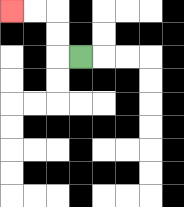{'start': '[3, 2]', 'end': '[0, 0]', 'path_directions': 'L,U,U,L,L', 'path_coordinates': '[[3, 2], [2, 2], [2, 1], [2, 0], [1, 0], [0, 0]]'}